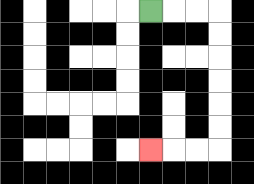{'start': '[6, 0]', 'end': '[6, 6]', 'path_directions': 'R,R,R,D,D,D,D,D,D,L,L,L', 'path_coordinates': '[[6, 0], [7, 0], [8, 0], [9, 0], [9, 1], [9, 2], [9, 3], [9, 4], [9, 5], [9, 6], [8, 6], [7, 6], [6, 6]]'}